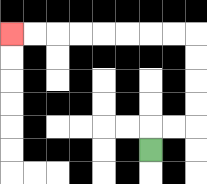{'start': '[6, 6]', 'end': '[0, 1]', 'path_directions': 'U,R,R,U,U,U,U,L,L,L,L,L,L,L,L', 'path_coordinates': '[[6, 6], [6, 5], [7, 5], [8, 5], [8, 4], [8, 3], [8, 2], [8, 1], [7, 1], [6, 1], [5, 1], [4, 1], [3, 1], [2, 1], [1, 1], [0, 1]]'}